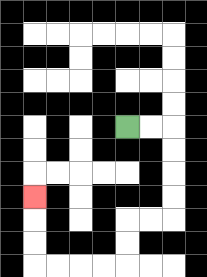{'start': '[5, 5]', 'end': '[1, 8]', 'path_directions': 'R,R,D,D,D,D,L,L,D,D,L,L,L,L,U,U,U', 'path_coordinates': '[[5, 5], [6, 5], [7, 5], [7, 6], [7, 7], [7, 8], [7, 9], [6, 9], [5, 9], [5, 10], [5, 11], [4, 11], [3, 11], [2, 11], [1, 11], [1, 10], [1, 9], [1, 8]]'}